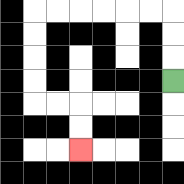{'start': '[7, 3]', 'end': '[3, 6]', 'path_directions': 'U,U,U,L,L,L,L,L,L,D,D,D,D,R,R,D,D', 'path_coordinates': '[[7, 3], [7, 2], [7, 1], [7, 0], [6, 0], [5, 0], [4, 0], [3, 0], [2, 0], [1, 0], [1, 1], [1, 2], [1, 3], [1, 4], [2, 4], [3, 4], [3, 5], [3, 6]]'}